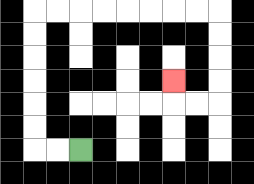{'start': '[3, 6]', 'end': '[7, 3]', 'path_directions': 'L,L,U,U,U,U,U,U,R,R,R,R,R,R,R,R,D,D,D,D,L,L,U', 'path_coordinates': '[[3, 6], [2, 6], [1, 6], [1, 5], [1, 4], [1, 3], [1, 2], [1, 1], [1, 0], [2, 0], [3, 0], [4, 0], [5, 0], [6, 0], [7, 0], [8, 0], [9, 0], [9, 1], [9, 2], [9, 3], [9, 4], [8, 4], [7, 4], [7, 3]]'}